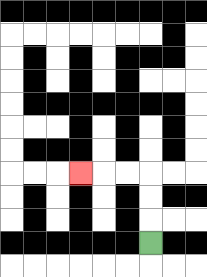{'start': '[6, 10]', 'end': '[3, 7]', 'path_directions': 'U,U,U,L,L,L', 'path_coordinates': '[[6, 10], [6, 9], [6, 8], [6, 7], [5, 7], [4, 7], [3, 7]]'}